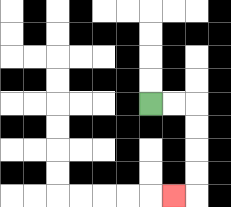{'start': '[6, 4]', 'end': '[7, 8]', 'path_directions': 'R,R,D,D,D,D,L', 'path_coordinates': '[[6, 4], [7, 4], [8, 4], [8, 5], [8, 6], [8, 7], [8, 8], [7, 8]]'}